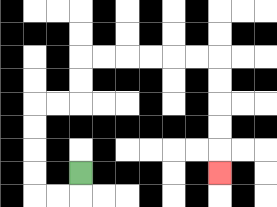{'start': '[3, 7]', 'end': '[9, 7]', 'path_directions': 'D,L,L,U,U,U,U,R,R,U,U,R,R,R,R,R,R,D,D,D,D,D', 'path_coordinates': '[[3, 7], [3, 8], [2, 8], [1, 8], [1, 7], [1, 6], [1, 5], [1, 4], [2, 4], [3, 4], [3, 3], [3, 2], [4, 2], [5, 2], [6, 2], [7, 2], [8, 2], [9, 2], [9, 3], [9, 4], [9, 5], [9, 6], [9, 7]]'}